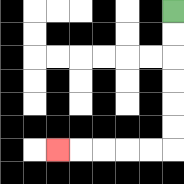{'start': '[7, 0]', 'end': '[2, 6]', 'path_directions': 'D,D,D,D,D,D,L,L,L,L,L', 'path_coordinates': '[[7, 0], [7, 1], [7, 2], [7, 3], [7, 4], [7, 5], [7, 6], [6, 6], [5, 6], [4, 6], [3, 6], [2, 6]]'}